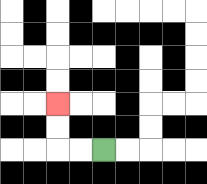{'start': '[4, 6]', 'end': '[2, 4]', 'path_directions': 'L,L,U,U', 'path_coordinates': '[[4, 6], [3, 6], [2, 6], [2, 5], [2, 4]]'}